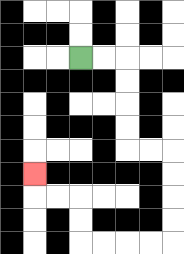{'start': '[3, 2]', 'end': '[1, 7]', 'path_directions': 'R,R,D,D,D,D,R,R,D,D,D,D,L,L,L,L,U,U,L,L,U', 'path_coordinates': '[[3, 2], [4, 2], [5, 2], [5, 3], [5, 4], [5, 5], [5, 6], [6, 6], [7, 6], [7, 7], [7, 8], [7, 9], [7, 10], [6, 10], [5, 10], [4, 10], [3, 10], [3, 9], [3, 8], [2, 8], [1, 8], [1, 7]]'}